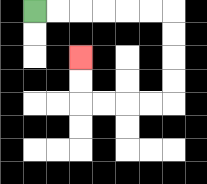{'start': '[1, 0]', 'end': '[3, 2]', 'path_directions': 'R,R,R,R,R,R,D,D,D,D,L,L,L,L,U,U', 'path_coordinates': '[[1, 0], [2, 0], [3, 0], [4, 0], [5, 0], [6, 0], [7, 0], [7, 1], [7, 2], [7, 3], [7, 4], [6, 4], [5, 4], [4, 4], [3, 4], [3, 3], [3, 2]]'}